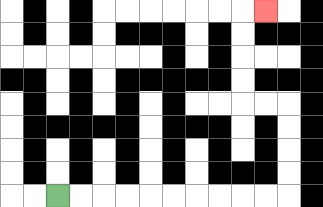{'start': '[2, 8]', 'end': '[11, 0]', 'path_directions': 'R,R,R,R,R,R,R,R,R,R,U,U,U,U,L,L,U,U,U,U,R', 'path_coordinates': '[[2, 8], [3, 8], [4, 8], [5, 8], [6, 8], [7, 8], [8, 8], [9, 8], [10, 8], [11, 8], [12, 8], [12, 7], [12, 6], [12, 5], [12, 4], [11, 4], [10, 4], [10, 3], [10, 2], [10, 1], [10, 0], [11, 0]]'}